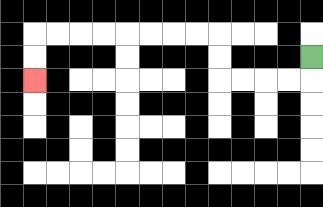{'start': '[13, 2]', 'end': '[1, 3]', 'path_directions': 'D,L,L,L,L,U,U,L,L,L,L,L,L,L,L,D,D', 'path_coordinates': '[[13, 2], [13, 3], [12, 3], [11, 3], [10, 3], [9, 3], [9, 2], [9, 1], [8, 1], [7, 1], [6, 1], [5, 1], [4, 1], [3, 1], [2, 1], [1, 1], [1, 2], [1, 3]]'}